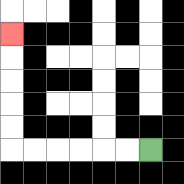{'start': '[6, 6]', 'end': '[0, 1]', 'path_directions': 'L,L,L,L,L,L,U,U,U,U,U', 'path_coordinates': '[[6, 6], [5, 6], [4, 6], [3, 6], [2, 6], [1, 6], [0, 6], [0, 5], [0, 4], [0, 3], [0, 2], [0, 1]]'}